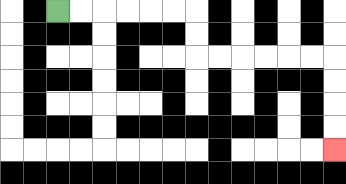{'start': '[2, 0]', 'end': '[14, 6]', 'path_directions': 'R,R,R,R,R,R,D,D,R,R,R,R,R,R,D,D,D,D', 'path_coordinates': '[[2, 0], [3, 0], [4, 0], [5, 0], [6, 0], [7, 0], [8, 0], [8, 1], [8, 2], [9, 2], [10, 2], [11, 2], [12, 2], [13, 2], [14, 2], [14, 3], [14, 4], [14, 5], [14, 6]]'}